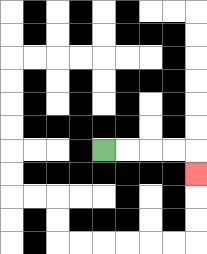{'start': '[4, 6]', 'end': '[8, 7]', 'path_directions': 'R,R,R,R,D', 'path_coordinates': '[[4, 6], [5, 6], [6, 6], [7, 6], [8, 6], [8, 7]]'}